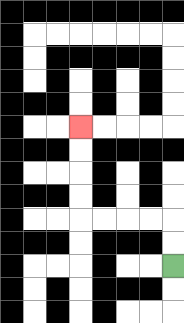{'start': '[7, 11]', 'end': '[3, 5]', 'path_directions': 'U,U,L,L,L,L,U,U,U,U', 'path_coordinates': '[[7, 11], [7, 10], [7, 9], [6, 9], [5, 9], [4, 9], [3, 9], [3, 8], [3, 7], [3, 6], [3, 5]]'}